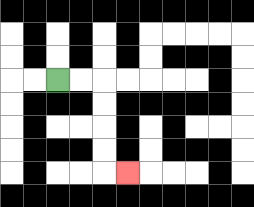{'start': '[2, 3]', 'end': '[5, 7]', 'path_directions': 'R,R,D,D,D,D,R', 'path_coordinates': '[[2, 3], [3, 3], [4, 3], [4, 4], [4, 5], [4, 6], [4, 7], [5, 7]]'}